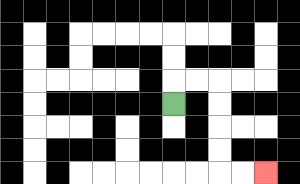{'start': '[7, 4]', 'end': '[11, 7]', 'path_directions': 'U,R,R,D,D,D,D,R,R', 'path_coordinates': '[[7, 4], [7, 3], [8, 3], [9, 3], [9, 4], [9, 5], [9, 6], [9, 7], [10, 7], [11, 7]]'}